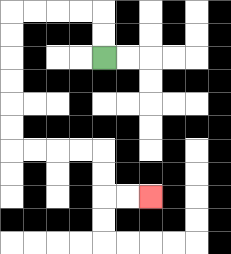{'start': '[4, 2]', 'end': '[6, 8]', 'path_directions': 'U,U,L,L,L,L,D,D,D,D,D,D,R,R,R,R,D,D,R,R', 'path_coordinates': '[[4, 2], [4, 1], [4, 0], [3, 0], [2, 0], [1, 0], [0, 0], [0, 1], [0, 2], [0, 3], [0, 4], [0, 5], [0, 6], [1, 6], [2, 6], [3, 6], [4, 6], [4, 7], [4, 8], [5, 8], [6, 8]]'}